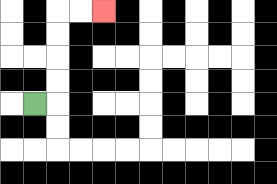{'start': '[1, 4]', 'end': '[4, 0]', 'path_directions': 'R,U,U,U,U,R,R', 'path_coordinates': '[[1, 4], [2, 4], [2, 3], [2, 2], [2, 1], [2, 0], [3, 0], [4, 0]]'}